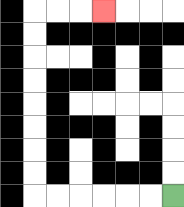{'start': '[7, 8]', 'end': '[4, 0]', 'path_directions': 'L,L,L,L,L,L,U,U,U,U,U,U,U,U,R,R,R', 'path_coordinates': '[[7, 8], [6, 8], [5, 8], [4, 8], [3, 8], [2, 8], [1, 8], [1, 7], [1, 6], [1, 5], [1, 4], [1, 3], [1, 2], [1, 1], [1, 0], [2, 0], [3, 0], [4, 0]]'}